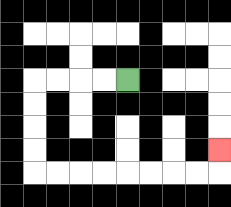{'start': '[5, 3]', 'end': '[9, 6]', 'path_directions': 'L,L,L,L,D,D,D,D,R,R,R,R,R,R,R,R,U', 'path_coordinates': '[[5, 3], [4, 3], [3, 3], [2, 3], [1, 3], [1, 4], [1, 5], [1, 6], [1, 7], [2, 7], [3, 7], [4, 7], [5, 7], [6, 7], [7, 7], [8, 7], [9, 7], [9, 6]]'}